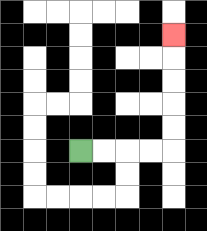{'start': '[3, 6]', 'end': '[7, 1]', 'path_directions': 'R,R,R,R,U,U,U,U,U', 'path_coordinates': '[[3, 6], [4, 6], [5, 6], [6, 6], [7, 6], [7, 5], [7, 4], [7, 3], [7, 2], [7, 1]]'}